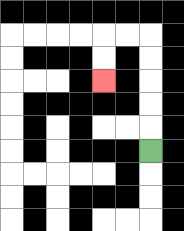{'start': '[6, 6]', 'end': '[4, 3]', 'path_directions': 'U,U,U,U,U,L,L,D,D', 'path_coordinates': '[[6, 6], [6, 5], [6, 4], [6, 3], [6, 2], [6, 1], [5, 1], [4, 1], [4, 2], [4, 3]]'}